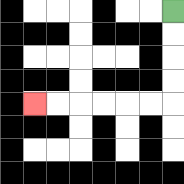{'start': '[7, 0]', 'end': '[1, 4]', 'path_directions': 'D,D,D,D,L,L,L,L,L,L', 'path_coordinates': '[[7, 0], [7, 1], [7, 2], [7, 3], [7, 4], [6, 4], [5, 4], [4, 4], [3, 4], [2, 4], [1, 4]]'}